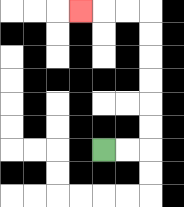{'start': '[4, 6]', 'end': '[3, 0]', 'path_directions': 'R,R,U,U,U,U,U,U,L,L,L', 'path_coordinates': '[[4, 6], [5, 6], [6, 6], [6, 5], [6, 4], [6, 3], [6, 2], [6, 1], [6, 0], [5, 0], [4, 0], [3, 0]]'}